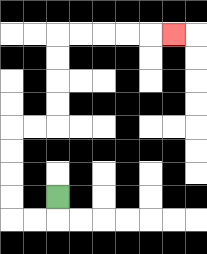{'start': '[2, 8]', 'end': '[7, 1]', 'path_directions': 'D,L,L,U,U,U,U,R,R,U,U,U,U,R,R,R,R,R', 'path_coordinates': '[[2, 8], [2, 9], [1, 9], [0, 9], [0, 8], [0, 7], [0, 6], [0, 5], [1, 5], [2, 5], [2, 4], [2, 3], [2, 2], [2, 1], [3, 1], [4, 1], [5, 1], [6, 1], [7, 1]]'}